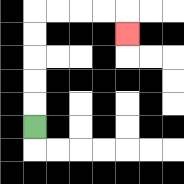{'start': '[1, 5]', 'end': '[5, 1]', 'path_directions': 'U,U,U,U,U,R,R,R,R,D', 'path_coordinates': '[[1, 5], [1, 4], [1, 3], [1, 2], [1, 1], [1, 0], [2, 0], [3, 0], [4, 0], [5, 0], [5, 1]]'}